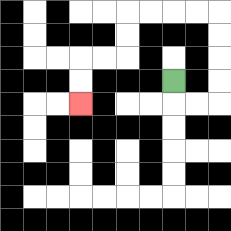{'start': '[7, 3]', 'end': '[3, 4]', 'path_directions': 'D,R,R,U,U,U,U,L,L,L,L,D,D,L,L,D,D', 'path_coordinates': '[[7, 3], [7, 4], [8, 4], [9, 4], [9, 3], [9, 2], [9, 1], [9, 0], [8, 0], [7, 0], [6, 0], [5, 0], [5, 1], [5, 2], [4, 2], [3, 2], [3, 3], [3, 4]]'}